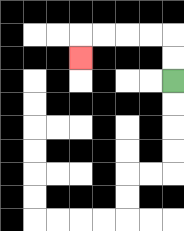{'start': '[7, 3]', 'end': '[3, 2]', 'path_directions': 'U,U,L,L,L,L,D', 'path_coordinates': '[[7, 3], [7, 2], [7, 1], [6, 1], [5, 1], [4, 1], [3, 1], [3, 2]]'}